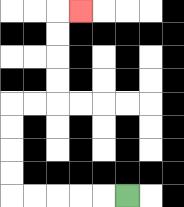{'start': '[5, 8]', 'end': '[3, 0]', 'path_directions': 'L,L,L,L,L,U,U,U,U,R,R,U,U,U,U,R', 'path_coordinates': '[[5, 8], [4, 8], [3, 8], [2, 8], [1, 8], [0, 8], [0, 7], [0, 6], [0, 5], [0, 4], [1, 4], [2, 4], [2, 3], [2, 2], [2, 1], [2, 0], [3, 0]]'}